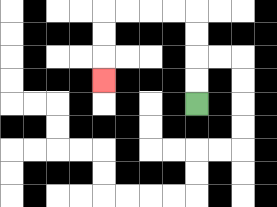{'start': '[8, 4]', 'end': '[4, 3]', 'path_directions': 'U,U,U,U,L,L,L,L,D,D,D', 'path_coordinates': '[[8, 4], [8, 3], [8, 2], [8, 1], [8, 0], [7, 0], [6, 0], [5, 0], [4, 0], [4, 1], [4, 2], [4, 3]]'}